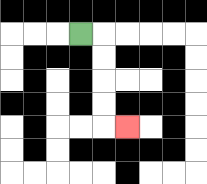{'start': '[3, 1]', 'end': '[5, 5]', 'path_directions': 'R,D,D,D,D,R', 'path_coordinates': '[[3, 1], [4, 1], [4, 2], [4, 3], [4, 4], [4, 5], [5, 5]]'}